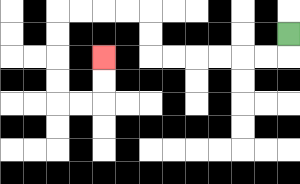{'start': '[12, 1]', 'end': '[4, 2]', 'path_directions': 'D,L,L,L,L,L,L,U,U,L,L,L,L,D,D,D,D,R,R,U,U', 'path_coordinates': '[[12, 1], [12, 2], [11, 2], [10, 2], [9, 2], [8, 2], [7, 2], [6, 2], [6, 1], [6, 0], [5, 0], [4, 0], [3, 0], [2, 0], [2, 1], [2, 2], [2, 3], [2, 4], [3, 4], [4, 4], [4, 3], [4, 2]]'}